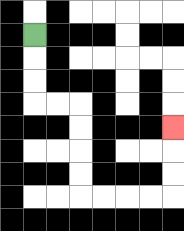{'start': '[1, 1]', 'end': '[7, 5]', 'path_directions': 'D,D,D,R,R,D,D,D,D,R,R,R,R,U,U,U', 'path_coordinates': '[[1, 1], [1, 2], [1, 3], [1, 4], [2, 4], [3, 4], [3, 5], [3, 6], [3, 7], [3, 8], [4, 8], [5, 8], [6, 8], [7, 8], [7, 7], [7, 6], [7, 5]]'}